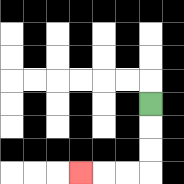{'start': '[6, 4]', 'end': '[3, 7]', 'path_directions': 'D,D,D,L,L,L', 'path_coordinates': '[[6, 4], [6, 5], [6, 6], [6, 7], [5, 7], [4, 7], [3, 7]]'}